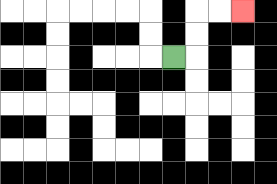{'start': '[7, 2]', 'end': '[10, 0]', 'path_directions': 'R,U,U,R,R', 'path_coordinates': '[[7, 2], [8, 2], [8, 1], [8, 0], [9, 0], [10, 0]]'}